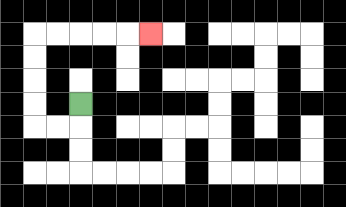{'start': '[3, 4]', 'end': '[6, 1]', 'path_directions': 'D,L,L,U,U,U,U,R,R,R,R,R', 'path_coordinates': '[[3, 4], [3, 5], [2, 5], [1, 5], [1, 4], [1, 3], [1, 2], [1, 1], [2, 1], [3, 1], [4, 1], [5, 1], [6, 1]]'}